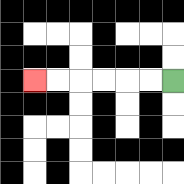{'start': '[7, 3]', 'end': '[1, 3]', 'path_directions': 'L,L,L,L,L,L', 'path_coordinates': '[[7, 3], [6, 3], [5, 3], [4, 3], [3, 3], [2, 3], [1, 3]]'}